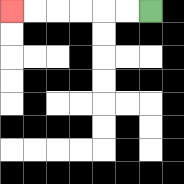{'start': '[6, 0]', 'end': '[0, 0]', 'path_directions': 'L,L,L,L,L,L', 'path_coordinates': '[[6, 0], [5, 0], [4, 0], [3, 0], [2, 0], [1, 0], [0, 0]]'}